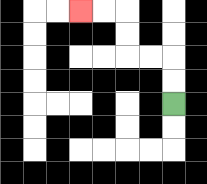{'start': '[7, 4]', 'end': '[3, 0]', 'path_directions': 'U,U,L,L,U,U,L,L', 'path_coordinates': '[[7, 4], [7, 3], [7, 2], [6, 2], [5, 2], [5, 1], [5, 0], [4, 0], [3, 0]]'}